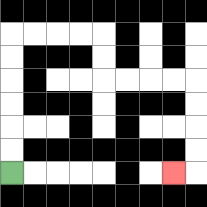{'start': '[0, 7]', 'end': '[7, 7]', 'path_directions': 'U,U,U,U,U,U,R,R,R,R,D,D,R,R,R,R,D,D,D,D,L', 'path_coordinates': '[[0, 7], [0, 6], [0, 5], [0, 4], [0, 3], [0, 2], [0, 1], [1, 1], [2, 1], [3, 1], [4, 1], [4, 2], [4, 3], [5, 3], [6, 3], [7, 3], [8, 3], [8, 4], [8, 5], [8, 6], [8, 7], [7, 7]]'}